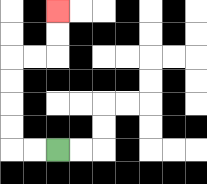{'start': '[2, 6]', 'end': '[2, 0]', 'path_directions': 'L,L,U,U,U,U,R,R,U,U', 'path_coordinates': '[[2, 6], [1, 6], [0, 6], [0, 5], [0, 4], [0, 3], [0, 2], [1, 2], [2, 2], [2, 1], [2, 0]]'}